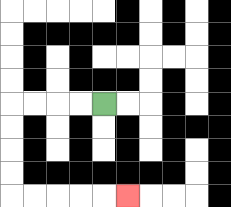{'start': '[4, 4]', 'end': '[5, 8]', 'path_directions': 'L,L,L,L,D,D,D,D,R,R,R,R,R', 'path_coordinates': '[[4, 4], [3, 4], [2, 4], [1, 4], [0, 4], [0, 5], [0, 6], [0, 7], [0, 8], [1, 8], [2, 8], [3, 8], [4, 8], [5, 8]]'}